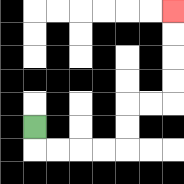{'start': '[1, 5]', 'end': '[7, 0]', 'path_directions': 'D,R,R,R,R,U,U,R,R,U,U,U,U', 'path_coordinates': '[[1, 5], [1, 6], [2, 6], [3, 6], [4, 6], [5, 6], [5, 5], [5, 4], [6, 4], [7, 4], [7, 3], [7, 2], [7, 1], [7, 0]]'}